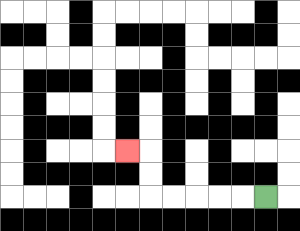{'start': '[11, 8]', 'end': '[5, 6]', 'path_directions': 'L,L,L,L,L,U,U,L', 'path_coordinates': '[[11, 8], [10, 8], [9, 8], [8, 8], [7, 8], [6, 8], [6, 7], [6, 6], [5, 6]]'}